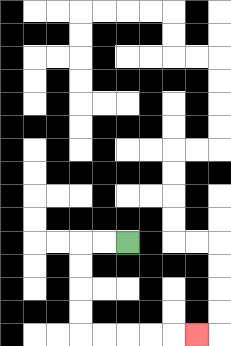{'start': '[5, 10]', 'end': '[8, 14]', 'path_directions': 'L,L,D,D,D,D,R,R,R,R,R', 'path_coordinates': '[[5, 10], [4, 10], [3, 10], [3, 11], [3, 12], [3, 13], [3, 14], [4, 14], [5, 14], [6, 14], [7, 14], [8, 14]]'}